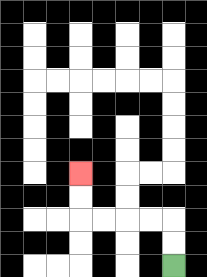{'start': '[7, 11]', 'end': '[3, 7]', 'path_directions': 'U,U,L,L,L,L,U,U', 'path_coordinates': '[[7, 11], [7, 10], [7, 9], [6, 9], [5, 9], [4, 9], [3, 9], [3, 8], [3, 7]]'}